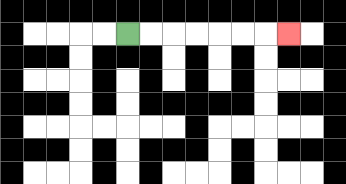{'start': '[5, 1]', 'end': '[12, 1]', 'path_directions': 'R,R,R,R,R,R,R', 'path_coordinates': '[[5, 1], [6, 1], [7, 1], [8, 1], [9, 1], [10, 1], [11, 1], [12, 1]]'}